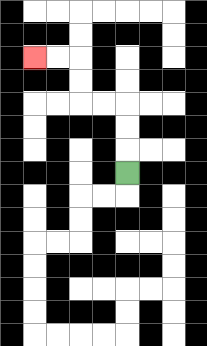{'start': '[5, 7]', 'end': '[1, 2]', 'path_directions': 'U,U,U,L,L,U,U,L,L', 'path_coordinates': '[[5, 7], [5, 6], [5, 5], [5, 4], [4, 4], [3, 4], [3, 3], [3, 2], [2, 2], [1, 2]]'}